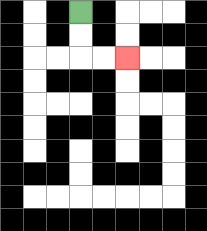{'start': '[3, 0]', 'end': '[5, 2]', 'path_directions': 'D,D,R,R', 'path_coordinates': '[[3, 0], [3, 1], [3, 2], [4, 2], [5, 2]]'}